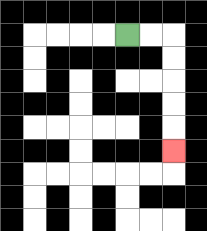{'start': '[5, 1]', 'end': '[7, 6]', 'path_directions': 'R,R,D,D,D,D,D', 'path_coordinates': '[[5, 1], [6, 1], [7, 1], [7, 2], [7, 3], [7, 4], [7, 5], [7, 6]]'}